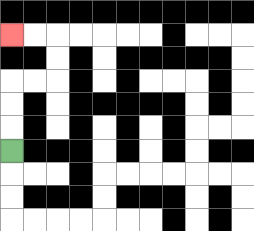{'start': '[0, 6]', 'end': '[0, 1]', 'path_directions': 'U,U,U,R,R,U,U,L,L', 'path_coordinates': '[[0, 6], [0, 5], [0, 4], [0, 3], [1, 3], [2, 3], [2, 2], [2, 1], [1, 1], [0, 1]]'}